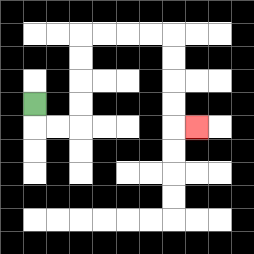{'start': '[1, 4]', 'end': '[8, 5]', 'path_directions': 'D,R,R,U,U,U,U,R,R,R,R,D,D,D,D,R', 'path_coordinates': '[[1, 4], [1, 5], [2, 5], [3, 5], [3, 4], [3, 3], [3, 2], [3, 1], [4, 1], [5, 1], [6, 1], [7, 1], [7, 2], [7, 3], [7, 4], [7, 5], [8, 5]]'}